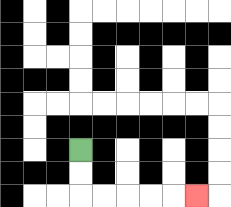{'start': '[3, 6]', 'end': '[8, 8]', 'path_directions': 'D,D,R,R,R,R,R', 'path_coordinates': '[[3, 6], [3, 7], [3, 8], [4, 8], [5, 8], [6, 8], [7, 8], [8, 8]]'}